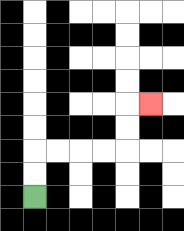{'start': '[1, 8]', 'end': '[6, 4]', 'path_directions': 'U,U,R,R,R,R,U,U,R', 'path_coordinates': '[[1, 8], [1, 7], [1, 6], [2, 6], [3, 6], [4, 6], [5, 6], [5, 5], [5, 4], [6, 4]]'}